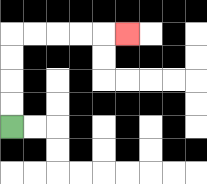{'start': '[0, 5]', 'end': '[5, 1]', 'path_directions': 'U,U,U,U,R,R,R,R,R', 'path_coordinates': '[[0, 5], [0, 4], [0, 3], [0, 2], [0, 1], [1, 1], [2, 1], [3, 1], [4, 1], [5, 1]]'}